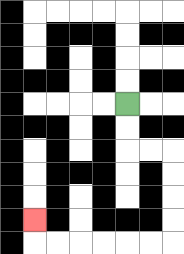{'start': '[5, 4]', 'end': '[1, 9]', 'path_directions': 'D,D,R,R,D,D,D,D,L,L,L,L,L,L,U', 'path_coordinates': '[[5, 4], [5, 5], [5, 6], [6, 6], [7, 6], [7, 7], [7, 8], [7, 9], [7, 10], [6, 10], [5, 10], [4, 10], [3, 10], [2, 10], [1, 10], [1, 9]]'}